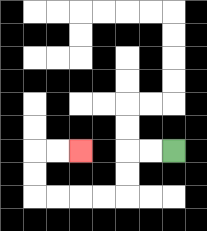{'start': '[7, 6]', 'end': '[3, 6]', 'path_directions': 'L,L,D,D,L,L,L,L,U,U,R,R', 'path_coordinates': '[[7, 6], [6, 6], [5, 6], [5, 7], [5, 8], [4, 8], [3, 8], [2, 8], [1, 8], [1, 7], [1, 6], [2, 6], [3, 6]]'}